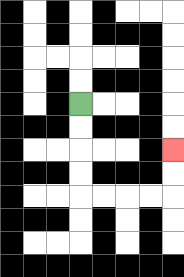{'start': '[3, 4]', 'end': '[7, 6]', 'path_directions': 'D,D,D,D,R,R,R,R,U,U', 'path_coordinates': '[[3, 4], [3, 5], [3, 6], [3, 7], [3, 8], [4, 8], [5, 8], [6, 8], [7, 8], [7, 7], [7, 6]]'}